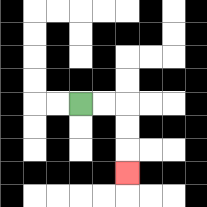{'start': '[3, 4]', 'end': '[5, 7]', 'path_directions': 'R,R,D,D,D', 'path_coordinates': '[[3, 4], [4, 4], [5, 4], [5, 5], [5, 6], [5, 7]]'}